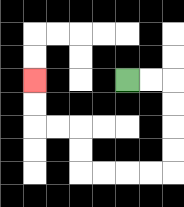{'start': '[5, 3]', 'end': '[1, 3]', 'path_directions': 'R,R,D,D,D,D,L,L,L,L,U,U,L,L,U,U', 'path_coordinates': '[[5, 3], [6, 3], [7, 3], [7, 4], [7, 5], [7, 6], [7, 7], [6, 7], [5, 7], [4, 7], [3, 7], [3, 6], [3, 5], [2, 5], [1, 5], [1, 4], [1, 3]]'}